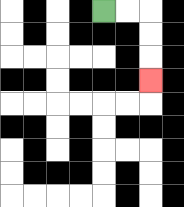{'start': '[4, 0]', 'end': '[6, 3]', 'path_directions': 'R,R,D,D,D', 'path_coordinates': '[[4, 0], [5, 0], [6, 0], [6, 1], [6, 2], [6, 3]]'}